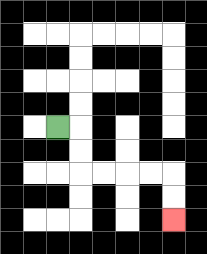{'start': '[2, 5]', 'end': '[7, 9]', 'path_directions': 'R,D,D,R,R,R,R,D,D', 'path_coordinates': '[[2, 5], [3, 5], [3, 6], [3, 7], [4, 7], [5, 7], [6, 7], [7, 7], [7, 8], [7, 9]]'}